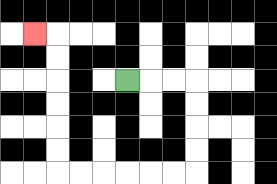{'start': '[5, 3]', 'end': '[1, 1]', 'path_directions': 'R,R,R,D,D,D,D,L,L,L,L,L,L,U,U,U,U,U,U,L', 'path_coordinates': '[[5, 3], [6, 3], [7, 3], [8, 3], [8, 4], [8, 5], [8, 6], [8, 7], [7, 7], [6, 7], [5, 7], [4, 7], [3, 7], [2, 7], [2, 6], [2, 5], [2, 4], [2, 3], [2, 2], [2, 1], [1, 1]]'}